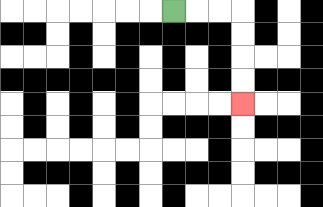{'start': '[7, 0]', 'end': '[10, 4]', 'path_directions': 'R,R,R,D,D,D,D', 'path_coordinates': '[[7, 0], [8, 0], [9, 0], [10, 0], [10, 1], [10, 2], [10, 3], [10, 4]]'}